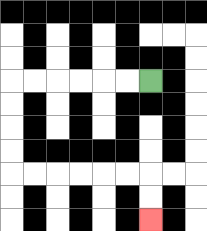{'start': '[6, 3]', 'end': '[6, 9]', 'path_directions': 'L,L,L,L,L,L,D,D,D,D,R,R,R,R,R,R,D,D', 'path_coordinates': '[[6, 3], [5, 3], [4, 3], [3, 3], [2, 3], [1, 3], [0, 3], [0, 4], [0, 5], [0, 6], [0, 7], [1, 7], [2, 7], [3, 7], [4, 7], [5, 7], [6, 7], [6, 8], [6, 9]]'}